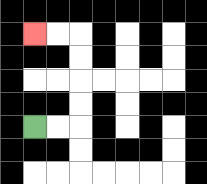{'start': '[1, 5]', 'end': '[1, 1]', 'path_directions': 'R,R,U,U,U,U,L,L', 'path_coordinates': '[[1, 5], [2, 5], [3, 5], [3, 4], [3, 3], [3, 2], [3, 1], [2, 1], [1, 1]]'}